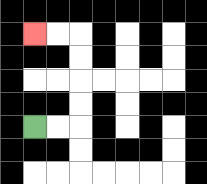{'start': '[1, 5]', 'end': '[1, 1]', 'path_directions': 'R,R,U,U,U,U,L,L', 'path_coordinates': '[[1, 5], [2, 5], [3, 5], [3, 4], [3, 3], [3, 2], [3, 1], [2, 1], [1, 1]]'}